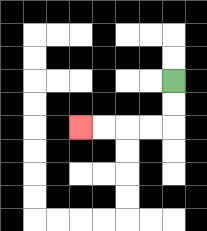{'start': '[7, 3]', 'end': '[3, 5]', 'path_directions': 'D,D,L,L,L,L', 'path_coordinates': '[[7, 3], [7, 4], [7, 5], [6, 5], [5, 5], [4, 5], [3, 5]]'}